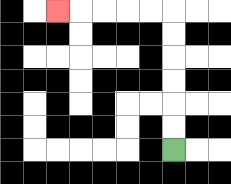{'start': '[7, 6]', 'end': '[2, 0]', 'path_directions': 'U,U,U,U,U,U,L,L,L,L,L', 'path_coordinates': '[[7, 6], [7, 5], [7, 4], [7, 3], [7, 2], [7, 1], [7, 0], [6, 0], [5, 0], [4, 0], [3, 0], [2, 0]]'}